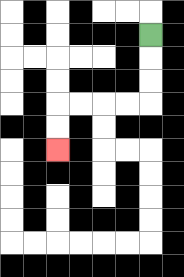{'start': '[6, 1]', 'end': '[2, 6]', 'path_directions': 'D,D,D,L,L,L,L,D,D', 'path_coordinates': '[[6, 1], [6, 2], [6, 3], [6, 4], [5, 4], [4, 4], [3, 4], [2, 4], [2, 5], [2, 6]]'}